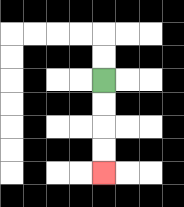{'start': '[4, 3]', 'end': '[4, 7]', 'path_directions': 'D,D,D,D', 'path_coordinates': '[[4, 3], [4, 4], [4, 5], [4, 6], [4, 7]]'}